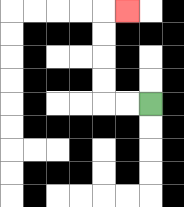{'start': '[6, 4]', 'end': '[5, 0]', 'path_directions': 'L,L,U,U,U,U,R', 'path_coordinates': '[[6, 4], [5, 4], [4, 4], [4, 3], [4, 2], [4, 1], [4, 0], [5, 0]]'}